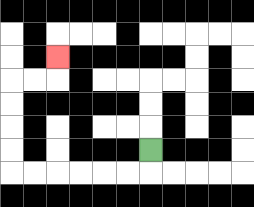{'start': '[6, 6]', 'end': '[2, 2]', 'path_directions': 'D,L,L,L,L,L,L,U,U,U,U,R,R,U', 'path_coordinates': '[[6, 6], [6, 7], [5, 7], [4, 7], [3, 7], [2, 7], [1, 7], [0, 7], [0, 6], [0, 5], [0, 4], [0, 3], [1, 3], [2, 3], [2, 2]]'}